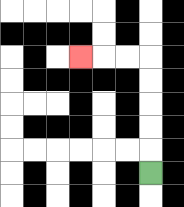{'start': '[6, 7]', 'end': '[3, 2]', 'path_directions': 'U,U,U,U,U,L,L,L', 'path_coordinates': '[[6, 7], [6, 6], [6, 5], [6, 4], [6, 3], [6, 2], [5, 2], [4, 2], [3, 2]]'}